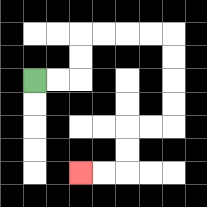{'start': '[1, 3]', 'end': '[3, 7]', 'path_directions': 'R,R,U,U,R,R,R,R,D,D,D,D,L,L,D,D,L,L', 'path_coordinates': '[[1, 3], [2, 3], [3, 3], [3, 2], [3, 1], [4, 1], [5, 1], [6, 1], [7, 1], [7, 2], [7, 3], [7, 4], [7, 5], [6, 5], [5, 5], [5, 6], [5, 7], [4, 7], [3, 7]]'}